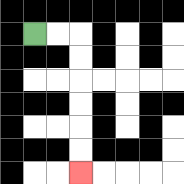{'start': '[1, 1]', 'end': '[3, 7]', 'path_directions': 'R,R,D,D,D,D,D,D', 'path_coordinates': '[[1, 1], [2, 1], [3, 1], [3, 2], [3, 3], [3, 4], [3, 5], [3, 6], [3, 7]]'}